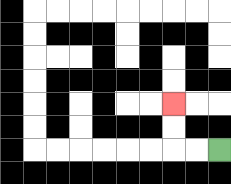{'start': '[9, 6]', 'end': '[7, 4]', 'path_directions': 'L,L,U,U', 'path_coordinates': '[[9, 6], [8, 6], [7, 6], [7, 5], [7, 4]]'}